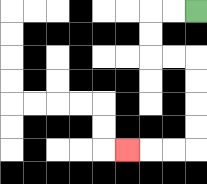{'start': '[8, 0]', 'end': '[5, 6]', 'path_directions': 'L,L,D,D,R,R,D,D,D,D,L,L,L', 'path_coordinates': '[[8, 0], [7, 0], [6, 0], [6, 1], [6, 2], [7, 2], [8, 2], [8, 3], [8, 4], [8, 5], [8, 6], [7, 6], [6, 6], [5, 6]]'}